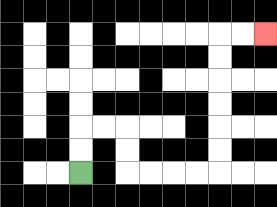{'start': '[3, 7]', 'end': '[11, 1]', 'path_directions': 'U,U,R,R,D,D,R,R,R,R,U,U,U,U,U,U,R,R', 'path_coordinates': '[[3, 7], [3, 6], [3, 5], [4, 5], [5, 5], [5, 6], [5, 7], [6, 7], [7, 7], [8, 7], [9, 7], [9, 6], [9, 5], [9, 4], [9, 3], [9, 2], [9, 1], [10, 1], [11, 1]]'}